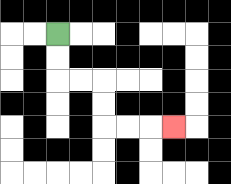{'start': '[2, 1]', 'end': '[7, 5]', 'path_directions': 'D,D,R,R,D,D,R,R,R', 'path_coordinates': '[[2, 1], [2, 2], [2, 3], [3, 3], [4, 3], [4, 4], [4, 5], [5, 5], [6, 5], [7, 5]]'}